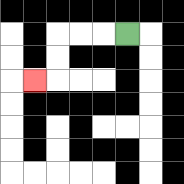{'start': '[5, 1]', 'end': '[1, 3]', 'path_directions': 'L,L,L,D,D,L', 'path_coordinates': '[[5, 1], [4, 1], [3, 1], [2, 1], [2, 2], [2, 3], [1, 3]]'}